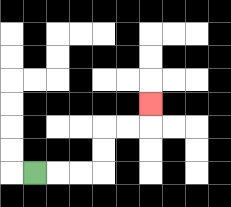{'start': '[1, 7]', 'end': '[6, 4]', 'path_directions': 'R,R,R,U,U,R,R,U', 'path_coordinates': '[[1, 7], [2, 7], [3, 7], [4, 7], [4, 6], [4, 5], [5, 5], [6, 5], [6, 4]]'}